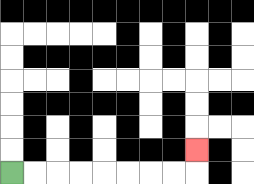{'start': '[0, 7]', 'end': '[8, 6]', 'path_directions': 'R,R,R,R,R,R,R,R,U', 'path_coordinates': '[[0, 7], [1, 7], [2, 7], [3, 7], [4, 7], [5, 7], [6, 7], [7, 7], [8, 7], [8, 6]]'}